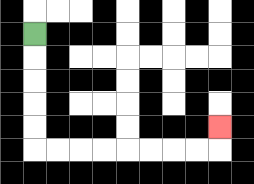{'start': '[1, 1]', 'end': '[9, 5]', 'path_directions': 'D,D,D,D,D,R,R,R,R,R,R,R,R,U', 'path_coordinates': '[[1, 1], [1, 2], [1, 3], [1, 4], [1, 5], [1, 6], [2, 6], [3, 6], [4, 6], [5, 6], [6, 6], [7, 6], [8, 6], [9, 6], [9, 5]]'}